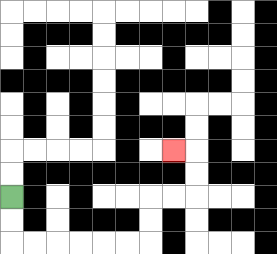{'start': '[0, 8]', 'end': '[7, 6]', 'path_directions': 'D,D,R,R,R,R,R,R,U,U,R,R,U,U,L', 'path_coordinates': '[[0, 8], [0, 9], [0, 10], [1, 10], [2, 10], [3, 10], [4, 10], [5, 10], [6, 10], [6, 9], [6, 8], [7, 8], [8, 8], [8, 7], [8, 6], [7, 6]]'}